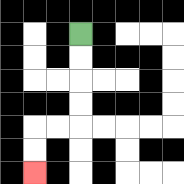{'start': '[3, 1]', 'end': '[1, 7]', 'path_directions': 'D,D,D,D,L,L,D,D', 'path_coordinates': '[[3, 1], [3, 2], [3, 3], [3, 4], [3, 5], [2, 5], [1, 5], [1, 6], [1, 7]]'}